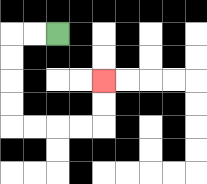{'start': '[2, 1]', 'end': '[4, 3]', 'path_directions': 'L,L,D,D,D,D,R,R,R,R,U,U', 'path_coordinates': '[[2, 1], [1, 1], [0, 1], [0, 2], [0, 3], [0, 4], [0, 5], [1, 5], [2, 5], [3, 5], [4, 5], [4, 4], [4, 3]]'}